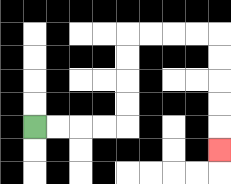{'start': '[1, 5]', 'end': '[9, 6]', 'path_directions': 'R,R,R,R,U,U,U,U,R,R,R,R,D,D,D,D,D', 'path_coordinates': '[[1, 5], [2, 5], [3, 5], [4, 5], [5, 5], [5, 4], [5, 3], [5, 2], [5, 1], [6, 1], [7, 1], [8, 1], [9, 1], [9, 2], [9, 3], [9, 4], [9, 5], [9, 6]]'}